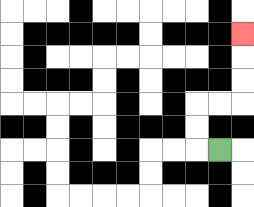{'start': '[9, 6]', 'end': '[10, 1]', 'path_directions': 'L,U,U,R,R,U,U,U', 'path_coordinates': '[[9, 6], [8, 6], [8, 5], [8, 4], [9, 4], [10, 4], [10, 3], [10, 2], [10, 1]]'}